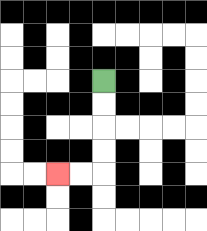{'start': '[4, 3]', 'end': '[2, 7]', 'path_directions': 'D,D,D,D,L,L', 'path_coordinates': '[[4, 3], [4, 4], [4, 5], [4, 6], [4, 7], [3, 7], [2, 7]]'}